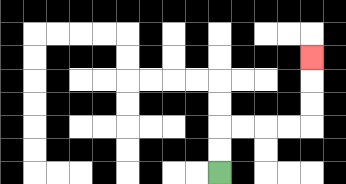{'start': '[9, 7]', 'end': '[13, 2]', 'path_directions': 'U,U,R,R,R,R,U,U,U', 'path_coordinates': '[[9, 7], [9, 6], [9, 5], [10, 5], [11, 5], [12, 5], [13, 5], [13, 4], [13, 3], [13, 2]]'}